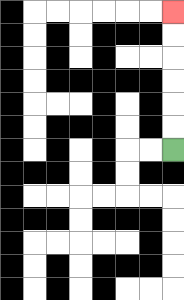{'start': '[7, 6]', 'end': '[7, 0]', 'path_directions': 'U,U,U,U,U,U', 'path_coordinates': '[[7, 6], [7, 5], [7, 4], [7, 3], [7, 2], [7, 1], [7, 0]]'}